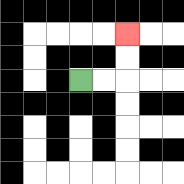{'start': '[3, 3]', 'end': '[5, 1]', 'path_directions': 'R,R,U,U', 'path_coordinates': '[[3, 3], [4, 3], [5, 3], [5, 2], [5, 1]]'}